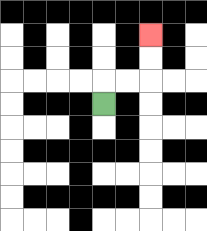{'start': '[4, 4]', 'end': '[6, 1]', 'path_directions': 'U,R,R,U,U', 'path_coordinates': '[[4, 4], [4, 3], [5, 3], [6, 3], [6, 2], [6, 1]]'}